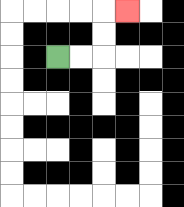{'start': '[2, 2]', 'end': '[5, 0]', 'path_directions': 'R,R,U,U,R', 'path_coordinates': '[[2, 2], [3, 2], [4, 2], [4, 1], [4, 0], [5, 0]]'}